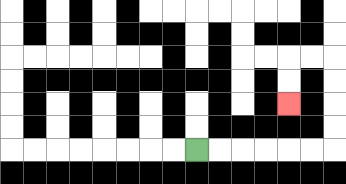{'start': '[8, 6]', 'end': '[12, 4]', 'path_directions': 'R,R,R,R,R,R,U,U,U,U,L,L,D,D', 'path_coordinates': '[[8, 6], [9, 6], [10, 6], [11, 6], [12, 6], [13, 6], [14, 6], [14, 5], [14, 4], [14, 3], [14, 2], [13, 2], [12, 2], [12, 3], [12, 4]]'}